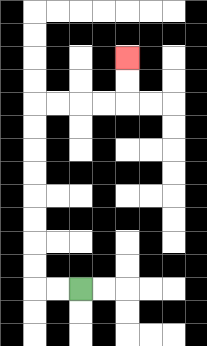{'start': '[3, 12]', 'end': '[5, 2]', 'path_directions': 'L,L,U,U,U,U,U,U,U,U,R,R,R,R,U,U', 'path_coordinates': '[[3, 12], [2, 12], [1, 12], [1, 11], [1, 10], [1, 9], [1, 8], [1, 7], [1, 6], [1, 5], [1, 4], [2, 4], [3, 4], [4, 4], [5, 4], [5, 3], [5, 2]]'}